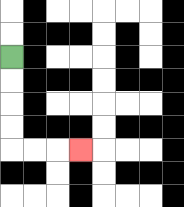{'start': '[0, 2]', 'end': '[3, 6]', 'path_directions': 'D,D,D,D,R,R,R', 'path_coordinates': '[[0, 2], [0, 3], [0, 4], [0, 5], [0, 6], [1, 6], [2, 6], [3, 6]]'}